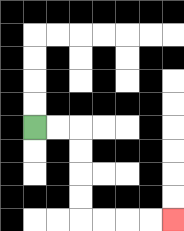{'start': '[1, 5]', 'end': '[7, 9]', 'path_directions': 'R,R,D,D,D,D,R,R,R,R', 'path_coordinates': '[[1, 5], [2, 5], [3, 5], [3, 6], [3, 7], [3, 8], [3, 9], [4, 9], [5, 9], [6, 9], [7, 9]]'}